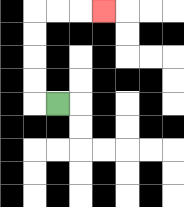{'start': '[2, 4]', 'end': '[4, 0]', 'path_directions': 'L,U,U,U,U,R,R,R', 'path_coordinates': '[[2, 4], [1, 4], [1, 3], [1, 2], [1, 1], [1, 0], [2, 0], [3, 0], [4, 0]]'}